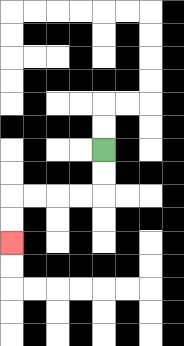{'start': '[4, 6]', 'end': '[0, 10]', 'path_directions': 'D,D,L,L,L,L,D,D', 'path_coordinates': '[[4, 6], [4, 7], [4, 8], [3, 8], [2, 8], [1, 8], [0, 8], [0, 9], [0, 10]]'}